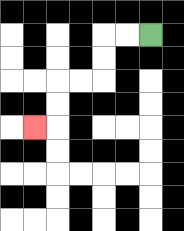{'start': '[6, 1]', 'end': '[1, 5]', 'path_directions': 'L,L,D,D,L,L,D,D,L', 'path_coordinates': '[[6, 1], [5, 1], [4, 1], [4, 2], [4, 3], [3, 3], [2, 3], [2, 4], [2, 5], [1, 5]]'}